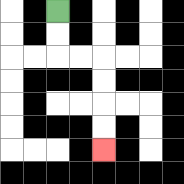{'start': '[2, 0]', 'end': '[4, 6]', 'path_directions': 'D,D,R,R,D,D,D,D', 'path_coordinates': '[[2, 0], [2, 1], [2, 2], [3, 2], [4, 2], [4, 3], [4, 4], [4, 5], [4, 6]]'}